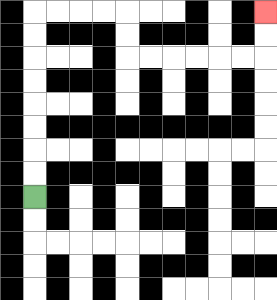{'start': '[1, 8]', 'end': '[11, 0]', 'path_directions': 'U,U,U,U,U,U,U,U,R,R,R,R,D,D,R,R,R,R,R,R,U,U', 'path_coordinates': '[[1, 8], [1, 7], [1, 6], [1, 5], [1, 4], [1, 3], [1, 2], [1, 1], [1, 0], [2, 0], [3, 0], [4, 0], [5, 0], [5, 1], [5, 2], [6, 2], [7, 2], [8, 2], [9, 2], [10, 2], [11, 2], [11, 1], [11, 0]]'}